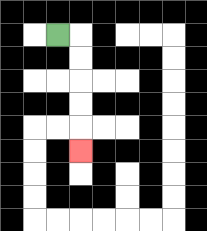{'start': '[2, 1]', 'end': '[3, 6]', 'path_directions': 'R,D,D,D,D,D', 'path_coordinates': '[[2, 1], [3, 1], [3, 2], [3, 3], [3, 4], [3, 5], [3, 6]]'}